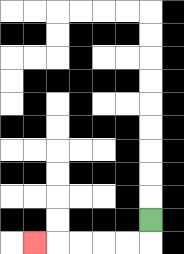{'start': '[6, 9]', 'end': '[1, 10]', 'path_directions': 'D,L,L,L,L,L', 'path_coordinates': '[[6, 9], [6, 10], [5, 10], [4, 10], [3, 10], [2, 10], [1, 10]]'}